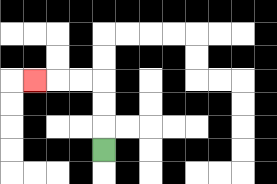{'start': '[4, 6]', 'end': '[1, 3]', 'path_directions': 'U,U,U,L,L,L', 'path_coordinates': '[[4, 6], [4, 5], [4, 4], [4, 3], [3, 3], [2, 3], [1, 3]]'}